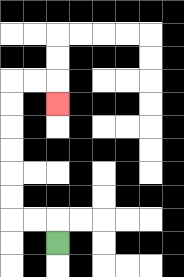{'start': '[2, 10]', 'end': '[2, 4]', 'path_directions': 'U,L,L,U,U,U,U,U,U,R,R,D', 'path_coordinates': '[[2, 10], [2, 9], [1, 9], [0, 9], [0, 8], [0, 7], [0, 6], [0, 5], [0, 4], [0, 3], [1, 3], [2, 3], [2, 4]]'}